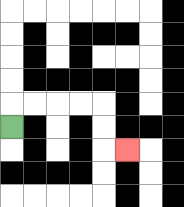{'start': '[0, 5]', 'end': '[5, 6]', 'path_directions': 'U,R,R,R,R,D,D,R', 'path_coordinates': '[[0, 5], [0, 4], [1, 4], [2, 4], [3, 4], [4, 4], [4, 5], [4, 6], [5, 6]]'}